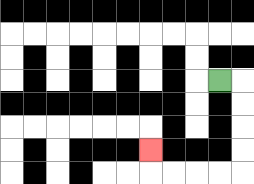{'start': '[9, 3]', 'end': '[6, 6]', 'path_directions': 'R,D,D,D,D,L,L,L,L,U', 'path_coordinates': '[[9, 3], [10, 3], [10, 4], [10, 5], [10, 6], [10, 7], [9, 7], [8, 7], [7, 7], [6, 7], [6, 6]]'}